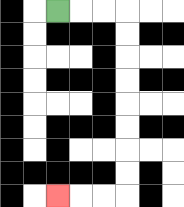{'start': '[2, 0]', 'end': '[2, 8]', 'path_directions': 'R,R,R,D,D,D,D,D,D,D,D,L,L,L', 'path_coordinates': '[[2, 0], [3, 0], [4, 0], [5, 0], [5, 1], [5, 2], [5, 3], [5, 4], [5, 5], [5, 6], [5, 7], [5, 8], [4, 8], [3, 8], [2, 8]]'}